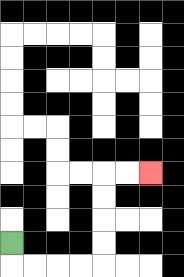{'start': '[0, 10]', 'end': '[6, 7]', 'path_directions': 'D,R,R,R,R,U,U,U,U,R,R', 'path_coordinates': '[[0, 10], [0, 11], [1, 11], [2, 11], [3, 11], [4, 11], [4, 10], [4, 9], [4, 8], [4, 7], [5, 7], [6, 7]]'}